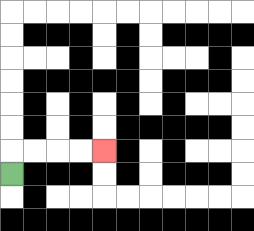{'start': '[0, 7]', 'end': '[4, 6]', 'path_directions': 'U,R,R,R,R', 'path_coordinates': '[[0, 7], [0, 6], [1, 6], [2, 6], [3, 6], [4, 6]]'}